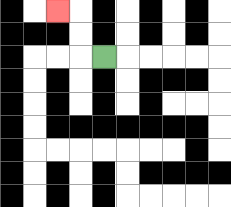{'start': '[4, 2]', 'end': '[2, 0]', 'path_directions': 'L,U,U,L', 'path_coordinates': '[[4, 2], [3, 2], [3, 1], [3, 0], [2, 0]]'}